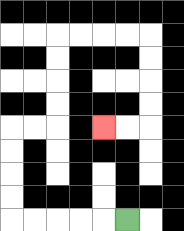{'start': '[5, 9]', 'end': '[4, 5]', 'path_directions': 'L,L,L,L,L,U,U,U,U,R,R,U,U,U,U,R,R,R,R,D,D,D,D,L,L', 'path_coordinates': '[[5, 9], [4, 9], [3, 9], [2, 9], [1, 9], [0, 9], [0, 8], [0, 7], [0, 6], [0, 5], [1, 5], [2, 5], [2, 4], [2, 3], [2, 2], [2, 1], [3, 1], [4, 1], [5, 1], [6, 1], [6, 2], [6, 3], [6, 4], [6, 5], [5, 5], [4, 5]]'}